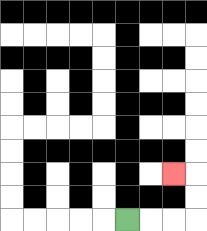{'start': '[5, 9]', 'end': '[7, 7]', 'path_directions': 'R,R,R,U,U,L', 'path_coordinates': '[[5, 9], [6, 9], [7, 9], [8, 9], [8, 8], [8, 7], [7, 7]]'}